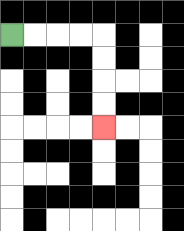{'start': '[0, 1]', 'end': '[4, 5]', 'path_directions': 'R,R,R,R,D,D,D,D', 'path_coordinates': '[[0, 1], [1, 1], [2, 1], [3, 1], [4, 1], [4, 2], [4, 3], [4, 4], [4, 5]]'}